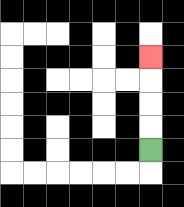{'start': '[6, 6]', 'end': '[6, 2]', 'path_directions': 'U,U,U,U', 'path_coordinates': '[[6, 6], [6, 5], [6, 4], [6, 3], [6, 2]]'}